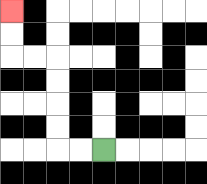{'start': '[4, 6]', 'end': '[0, 0]', 'path_directions': 'L,L,U,U,U,U,L,L,U,U', 'path_coordinates': '[[4, 6], [3, 6], [2, 6], [2, 5], [2, 4], [2, 3], [2, 2], [1, 2], [0, 2], [0, 1], [0, 0]]'}